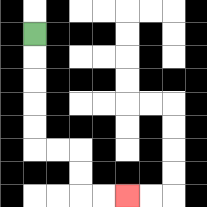{'start': '[1, 1]', 'end': '[5, 8]', 'path_directions': 'D,D,D,D,D,R,R,D,D,R,R', 'path_coordinates': '[[1, 1], [1, 2], [1, 3], [1, 4], [1, 5], [1, 6], [2, 6], [3, 6], [3, 7], [3, 8], [4, 8], [5, 8]]'}